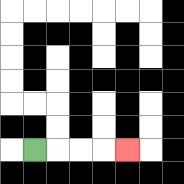{'start': '[1, 6]', 'end': '[5, 6]', 'path_directions': 'R,R,R,R', 'path_coordinates': '[[1, 6], [2, 6], [3, 6], [4, 6], [5, 6]]'}